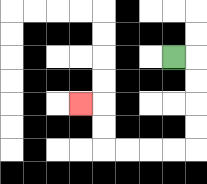{'start': '[7, 2]', 'end': '[3, 4]', 'path_directions': 'R,D,D,D,D,L,L,L,L,U,U,L', 'path_coordinates': '[[7, 2], [8, 2], [8, 3], [8, 4], [8, 5], [8, 6], [7, 6], [6, 6], [5, 6], [4, 6], [4, 5], [4, 4], [3, 4]]'}